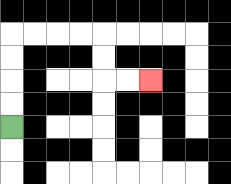{'start': '[0, 5]', 'end': '[6, 3]', 'path_directions': 'U,U,U,U,R,R,R,R,D,D,R,R', 'path_coordinates': '[[0, 5], [0, 4], [0, 3], [0, 2], [0, 1], [1, 1], [2, 1], [3, 1], [4, 1], [4, 2], [4, 3], [5, 3], [6, 3]]'}